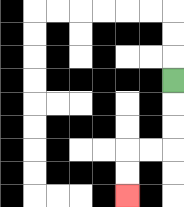{'start': '[7, 3]', 'end': '[5, 8]', 'path_directions': 'D,D,D,L,L,D,D', 'path_coordinates': '[[7, 3], [7, 4], [7, 5], [7, 6], [6, 6], [5, 6], [5, 7], [5, 8]]'}